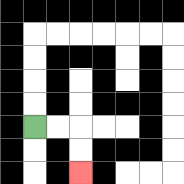{'start': '[1, 5]', 'end': '[3, 7]', 'path_directions': 'R,R,D,D', 'path_coordinates': '[[1, 5], [2, 5], [3, 5], [3, 6], [3, 7]]'}